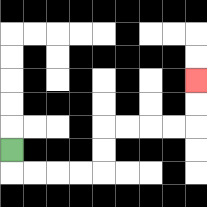{'start': '[0, 6]', 'end': '[8, 3]', 'path_directions': 'D,R,R,R,R,U,U,R,R,R,R,U,U', 'path_coordinates': '[[0, 6], [0, 7], [1, 7], [2, 7], [3, 7], [4, 7], [4, 6], [4, 5], [5, 5], [6, 5], [7, 5], [8, 5], [8, 4], [8, 3]]'}